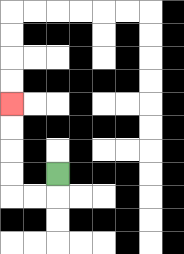{'start': '[2, 7]', 'end': '[0, 4]', 'path_directions': 'D,L,L,U,U,U,U', 'path_coordinates': '[[2, 7], [2, 8], [1, 8], [0, 8], [0, 7], [0, 6], [0, 5], [0, 4]]'}